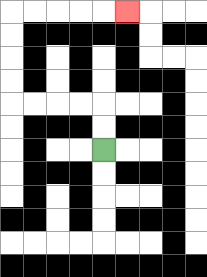{'start': '[4, 6]', 'end': '[5, 0]', 'path_directions': 'U,U,L,L,L,L,U,U,U,U,R,R,R,R,R', 'path_coordinates': '[[4, 6], [4, 5], [4, 4], [3, 4], [2, 4], [1, 4], [0, 4], [0, 3], [0, 2], [0, 1], [0, 0], [1, 0], [2, 0], [3, 0], [4, 0], [5, 0]]'}